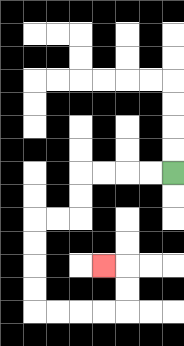{'start': '[7, 7]', 'end': '[4, 11]', 'path_directions': 'L,L,L,L,D,D,L,L,D,D,D,D,R,R,R,R,U,U,L', 'path_coordinates': '[[7, 7], [6, 7], [5, 7], [4, 7], [3, 7], [3, 8], [3, 9], [2, 9], [1, 9], [1, 10], [1, 11], [1, 12], [1, 13], [2, 13], [3, 13], [4, 13], [5, 13], [5, 12], [5, 11], [4, 11]]'}